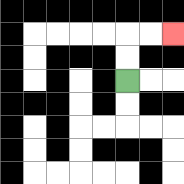{'start': '[5, 3]', 'end': '[7, 1]', 'path_directions': 'U,U,R,R', 'path_coordinates': '[[5, 3], [5, 2], [5, 1], [6, 1], [7, 1]]'}